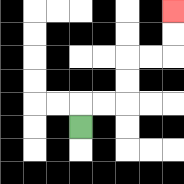{'start': '[3, 5]', 'end': '[7, 0]', 'path_directions': 'U,R,R,U,U,R,R,U,U', 'path_coordinates': '[[3, 5], [3, 4], [4, 4], [5, 4], [5, 3], [5, 2], [6, 2], [7, 2], [7, 1], [7, 0]]'}